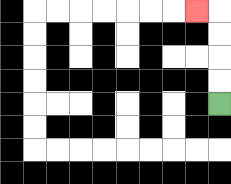{'start': '[9, 4]', 'end': '[8, 0]', 'path_directions': 'U,U,U,U,L', 'path_coordinates': '[[9, 4], [9, 3], [9, 2], [9, 1], [9, 0], [8, 0]]'}